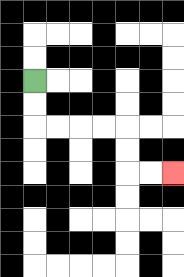{'start': '[1, 3]', 'end': '[7, 7]', 'path_directions': 'D,D,R,R,R,R,D,D,R,R', 'path_coordinates': '[[1, 3], [1, 4], [1, 5], [2, 5], [3, 5], [4, 5], [5, 5], [5, 6], [5, 7], [6, 7], [7, 7]]'}